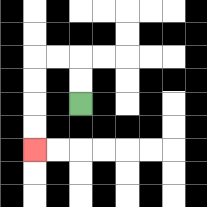{'start': '[3, 4]', 'end': '[1, 6]', 'path_directions': 'U,U,L,L,D,D,D,D', 'path_coordinates': '[[3, 4], [3, 3], [3, 2], [2, 2], [1, 2], [1, 3], [1, 4], [1, 5], [1, 6]]'}